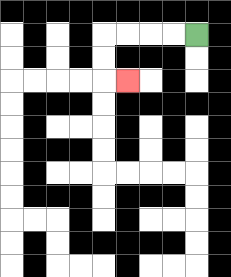{'start': '[8, 1]', 'end': '[5, 3]', 'path_directions': 'L,L,L,L,D,D,R', 'path_coordinates': '[[8, 1], [7, 1], [6, 1], [5, 1], [4, 1], [4, 2], [4, 3], [5, 3]]'}